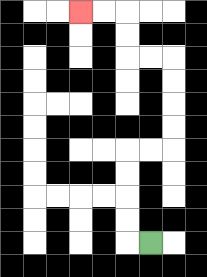{'start': '[6, 10]', 'end': '[3, 0]', 'path_directions': 'L,U,U,U,U,R,R,U,U,U,U,L,L,U,U,L,L', 'path_coordinates': '[[6, 10], [5, 10], [5, 9], [5, 8], [5, 7], [5, 6], [6, 6], [7, 6], [7, 5], [7, 4], [7, 3], [7, 2], [6, 2], [5, 2], [5, 1], [5, 0], [4, 0], [3, 0]]'}